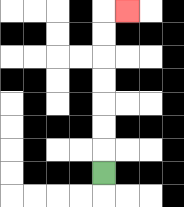{'start': '[4, 7]', 'end': '[5, 0]', 'path_directions': 'U,U,U,U,U,U,U,R', 'path_coordinates': '[[4, 7], [4, 6], [4, 5], [4, 4], [4, 3], [4, 2], [4, 1], [4, 0], [5, 0]]'}